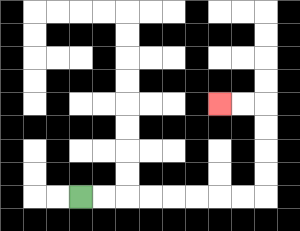{'start': '[3, 8]', 'end': '[9, 4]', 'path_directions': 'R,R,R,R,R,R,R,R,U,U,U,U,L,L', 'path_coordinates': '[[3, 8], [4, 8], [5, 8], [6, 8], [7, 8], [8, 8], [9, 8], [10, 8], [11, 8], [11, 7], [11, 6], [11, 5], [11, 4], [10, 4], [9, 4]]'}